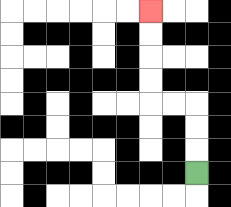{'start': '[8, 7]', 'end': '[6, 0]', 'path_directions': 'U,U,U,L,L,U,U,U,U', 'path_coordinates': '[[8, 7], [8, 6], [8, 5], [8, 4], [7, 4], [6, 4], [6, 3], [6, 2], [6, 1], [6, 0]]'}